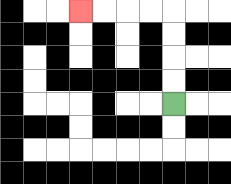{'start': '[7, 4]', 'end': '[3, 0]', 'path_directions': 'U,U,U,U,L,L,L,L', 'path_coordinates': '[[7, 4], [7, 3], [7, 2], [7, 1], [7, 0], [6, 0], [5, 0], [4, 0], [3, 0]]'}